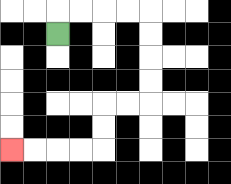{'start': '[2, 1]', 'end': '[0, 6]', 'path_directions': 'U,R,R,R,R,D,D,D,D,L,L,D,D,L,L,L,L', 'path_coordinates': '[[2, 1], [2, 0], [3, 0], [4, 0], [5, 0], [6, 0], [6, 1], [6, 2], [6, 3], [6, 4], [5, 4], [4, 4], [4, 5], [4, 6], [3, 6], [2, 6], [1, 6], [0, 6]]'}